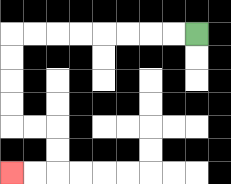{'start': '[8, 1]', 'end': '[0, 7]', 'path_directions': 'L,L,L,L,L,L,L,L,D,D,D,D,R,R,D,D,L,L', 'path_coordinates': '[[8, 1], [7, 1], [6, 1], [5, 1], [4, 1], [3, 1], [2, 1], [1, 1], [0, 1], [0, 2], [0, 3], [0, 4], [0, 5], [1, 5], [2, 5], [2, 6], [2, 7], [1, 7], [0, 7]]'}